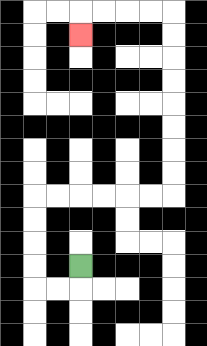{'start': '[3, 11]', 'end': '[3, 1]', 'path_directions': 'D,L,L,U,U,U,U,R,R,R,R,R,R,U,U,U,U,U,U,U,U,L,L,L,L,D', 'path_coordinates': '[[3, 11], [3, 12], [2, 12], [1, 12], [1, 11], [1, 10], [1, 9], [1, 8], [2, 8], [3, 8], [4, 8], [5, 8], [6, 8], [7, 8], [7, 7], [7, 6], [7, 5], [7, 4], [7, 3], [7, 2], [7, 1], [7, 0], [6, 0], [5, 0], [4, 0], [3, 0], [3, 1]]'}